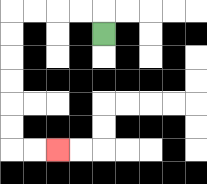{'start': '[4, 1]', 'end': '[2, 6]', 'path_directions': 'U,L,L,L,L,D,D,D,D,D,D,R,R', 'path_coordinates': '[[4, 1], [4, 0], [3, 0], [2, 0], [1, 0], [0, 0], [0, 1], [0, 2], [0, 3], [0, 4], [0, 5], [0, 6], [1, 6], [2, 6]]'}